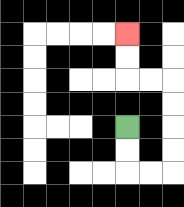{'start': '[5, 5]', 'end': '[5, 1]', 'path_directions': 'D,D,R,R,U,U,U,U,L,L,U,U', 'path_coordinates': '[[5, 5], [5, 6], [5, 7], [6, 7], [7, 7], [7, 6], [7, 5], [7, 4], [7, 3], [6, 3], [5, 3], [5, 2], [5, 1]]'}